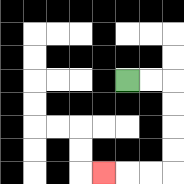{'start': '[5, 3]', 'end': '[4, 7]', 'path_directions': 'R,R,D,D,D,D,L,L,L', 'path_coordinates': '[[5, 3], [6, 3], [7, 3], [7, 4], [7, 5], [7, 6], [7, 7], [6, 7], [5, 7], [4, 7]]'}